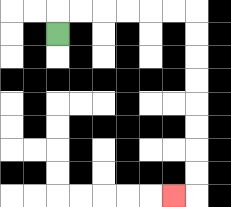{'start': '[2, 1]', 'end': '[7, 8]', 'path_directions': 'U,R,R,R,R,R,R,D,D,D,D,D,D,D,D,L', 'path_coordinates': '[[2, 1], [2, 0], [3, 0], [4, 0], [5, 0], [6, 0], [7, 0], [8, 0], [8, 1], [8, 2], [8, 3], [8, 4], [8, 5], [8, 6], [8, 7], [8, 8], [7, 8]]'}